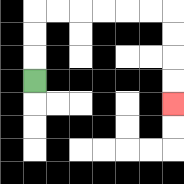{'start': '[1, 3]', 'end': '[7, 4]', 'path_directions': 'U,U,U,R,R,R,R,R,R,D,D,D,D', 'path_coordinates': '[[1, 3], [1, 2], [1, 1], [1, 0], [2, 0], [3, 0], [4, 0], [5, 0], [6, 0], [7, 0], [7, 1], [7, 2], [7, 3], [7, 4]]'}